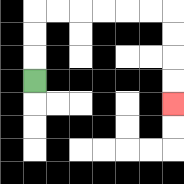{'start': '[1, 3]', 'end': '[7, 4]', 'path_directions': 'U,U,U,R,R,R,R,R,R,D,D,D,D', 'path_coordinates': '[[1, 3], [1, 2], [1, 1], [1, 0], [2, 0], [3, 0], [4, 0], [5, 0], [6, 0], [7, 0], [7, 1], [7, 2], [7, 3], [7, 4]]'}